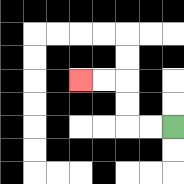{'start': '[7, 5]', 'end': '[3, 3]', 'path_directions': 'L,L,U,U,L,L', 'path_coordinates': '[[7, 5], [6, 5], [5, 5], [5, 4], [5, 3], [4, 3], [3, 3]]'}